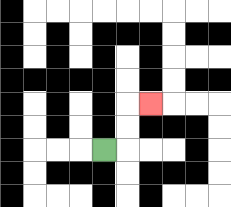{'start': '[4, 6]', 'end': '[6, 4]', 'path_directions': 'R,U,U,R', 'path_coordinates': '[[4, 6], [5, 6], [5, 5], [5, 4], [6, 4]]'}